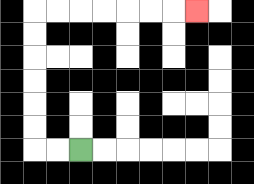{'start': '[3, 6]', 'end': '[8, 0]', 'path_directions': 'L,L,U,U,U,U,U,U,R,R,R,R,R,R,R', 'path_coordinates': '[[3, 6], [2, 6], [1, 6], [1, 5], [1, 4], [1, 3], [1, 2], [1, 1], [1, 0], [2, 0], [3, 0], [4, 0], [5, 0], [6, 0], [7, 0], [8, 0]]'}